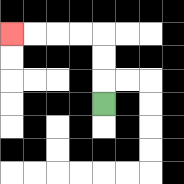{'start': '[4, 4]', 'end': '[0, 1]', 'path_directions': 'U,U,U,L,L,L,L', 'path_coordinates': '[[4, 4], [4, 3], [4, 2], [4, 1], [3, 1], [2, 1], [1, 1], [0, 1]]'}